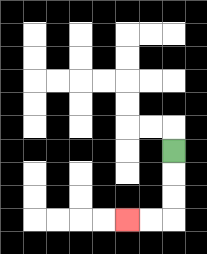{'start': '[7, 6]', 'end': '[5, 9]', 'path_directions': 'D,D,D,L,L', 'path_coordinates': '[[7, 6], [7, 7], [7, 8], [7, 9], [6, 9], [5, 9]]'}